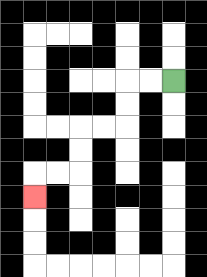{'start': '[7, 3]', 'end': '[1, 8]', 'path_directions': 'L,L,D,D,L,L,D,D,L,L,D', 'path_coordinates': '[[7, 3], [6, 3], [5, 3], [5, 4], [5, 5], [4, 5], [3, 5], [3, 6], [3, 7], [2, 7], [1, 7], [1, 8]]'}